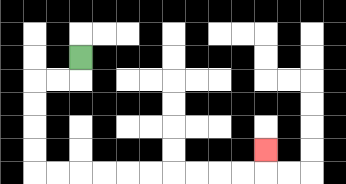{'start': '[3, 2]', 'end': '[11, 6]', 'path_directions': 'D,L,L,D,D,D,D,R,R,R,R,R,R,R,R,R,R,U', 'path_coordinates': '[[3, 2], [3, 3], [2, 3], [1, 3], [1, 4], [1, 5], [1, 6], [1, 7], [2, 7], [3, 7], [4, 7], [5, 7], [6, 7], [7, 7], [8, 7], [9, 7], [10, 7], [11, 7], [11, 6]]'}